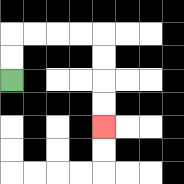{'start': '[0, 3]', 'end': '[4, 5]', 'path_directions': 'U,U,R,R,R,R,D,D,D,D', 'path_coordinates': '[[0, 3], [0, 2], [0, 1], [1, 1], [2, 1], [3, 1], [4, 1], [4, 2], [4, 3], [4, 4], [4, 5]]'}